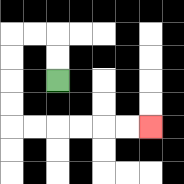{'start': '[2, 3]', 'end': '[6, 5]', 'path_directions': 'U,U,L,L,D,D,D,D,R,R,R,R,R,R', 'path_coordinates': '[[2, 3], [2, 2], [2, 1], [1, 1], [0, 1], [0, 2], [0, 3], [0, 4], [0, 5], [1, 5], [2, 5], [3, 5], [4, 5], [5, 5], [6, 5]]'}